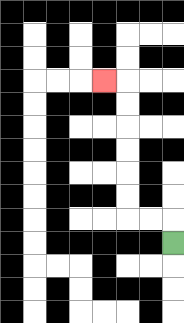{'start': '[7, 10]', 'end': '[4, 3]', 'path_directions': 'U,L,L,U,U,U,U,U,U,L', 'path_coordinates': '[[7, 10], [7, 9], [6, 9], [5, 9], [5, 8], [5, 7], [5, 6], [5, 5], [5, 4], [5, 3], [4, 3]]'}